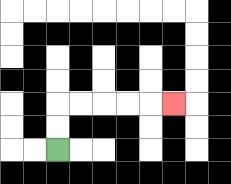{'start': '[2, 6]', 'end': '[7, 4]', 'path_directions': 'U,U,R,R,R,R,R', 'path_coordinates': '[[2, 6], [2, 5], [2, 4], [3, 4], [4, 4], [5, 4], [6, 4], [7, 4]]'}